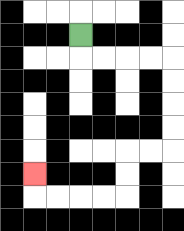{'start': '[3, 1]', 'end': '[1, 7]', 'path_directions': 'D,R,R,R,R,D,D,D,D,L,L,D,D,L,L,L,L,U', 'path_coordinates': '[[3, 1], [3, 2], [4, 2], [5, 2], [6, 2], [7, 2], [7, 3], [7, 4], [7, 5], [7, 6], [6, 6], [5, 6], [5, 7], [5, 8], [4, 8], [3, 8], [2, 8], [1, 8], [1, 7]]'}